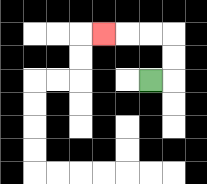{'start': '[6, 3]', 'end': '[4, 1]', 'path_directions': 'R,U,U,L,L,L', 'path_coordinates': '[[6, 3], [7, 3], [7, 2], [7, 1], [6, 1], [5, 1], [4, 1]]'}